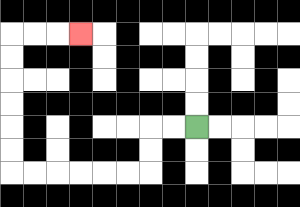{'start': '[8, 5]', 'end': '[3, 1]', 'path_directions': 'L,L,D,D,L,L,L,L,L,L,U,U,U,U,U,U,R,R,R', 'path_coordinates': '[[8, 5], [7, 5], [6, 5], [6, 6], [6, 7], [5, 7], [4, 7], [3, 7], [2, 7], [1, 7], [0, 7], [0, 6], [0, 5], [0, 4], [0, 3], [0, 2], [0, 1], [1, 1], [2, 1], [3, 1]]'}